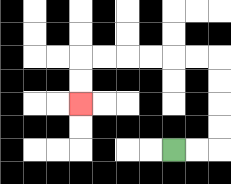{'start': '[7, 6]', 'end': '[3, 4]', 'path_directions': 'R,R,U,U,U,U,L,L,L,L,L,L,D,D', 'path_coordinates': '[[7, 6], [8, 6], [9, 6], [9, 5], [9, 4], [9, 3], [9, 2], [8, 2], [7, 2], [6, 2], [5, 2], [4, 2], [3, 2], [3, 3], [3, 4]]'}